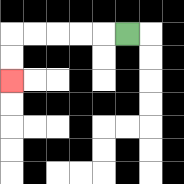{'start': '[5, 1]', 'end': '[0, 3]', 'path_directions': 'L,L,L,L,L,D,D', 'path_coordinates': '[[5, 1], [4, 1], [3, 1], [2, 1], [1, 1], [0, 1], [0, 2], [0, 3]]'}